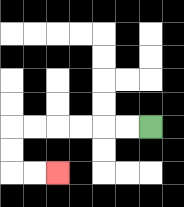{'start': '[6, 5]', 'end': '[2, 7]', 'path_directions': 'L,L,L,L,L,L,D,D,R,R', 'path_coordinates': '[[6, 5], [5, 5], [4, 5], [3, 5], [2, 5], [1, 5], [0, 5], [0, 6], [0, 7], [1, 7], [2, 7]]'}